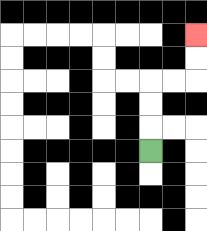{'start': '[6, 6]', 'end': '[8, 1]', 'path_directions': 'U,U,U,R,R,U,U', 'path_coordinates': '[[6, 6], [6, 5], [6, 4], [6, 3], [7, 3], [8, 3], [8, 2], [8, 1]]'}